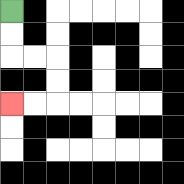{'start': '[0, 0]', 'end': '[0, 4]', 'path_directions': 'D,D,R,R,D,D,L,L', 'path_coordinates': '[[0, 0], [0, 1], [0, 2], [1, 2], [2, 2], [2, 3], [2, 4], [1, 4], [0, 4]]'}